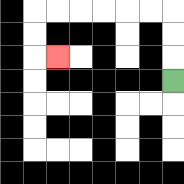{'start': '[7, 3]', 'end': '[2, 2]', 'path_directions': 'U,U,U,L,L,L,L,L,L,D,D,R', 'path_coordinates': '[[7, 3], [7, 2], [7, 1], [7, 0], [6, 0], [5, 0], [4, 0], [3, 0], [2, 0], [1, 0], [1, 1], [1, 2], [2, 2]]'}